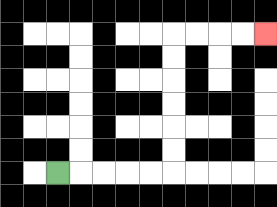{'start': '[2, 7]', 'end': '[11, 1]', 'path_directions': 'R,R,R,R,R,U,U,U,U,U,U,R,R,R,R', 'path_coordinates': '[[2, 7], [3, 7], [4, 7], [5, 7], [6, 7], [7, 7], [7, 6], [7, 5], [7, 4], [7, 3], [7, 2], [7, 1], [8, 1], [9, 1], [10, 1], [11, 1]]'}